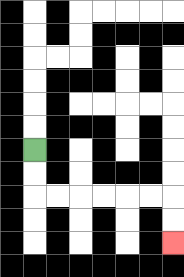{'start': '[1, 6]', 'end': '[7, 10]', 'path_directions': 'D,D,R,R,R,R,R,R,D,D', 'path_coordinates': '[[1, 6], [1, 7], [1, 8], [2, 8], [3, 8], [4, 8], [5, 8], [6, 8], [7, 8], [7, 9], [7, 10]]'}